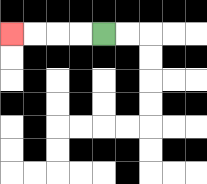{'start': '[4, 1]', 'end': '[0, 1]', 'path_directions': 'L,L,L,L', 'path_coordinates': '[[4, 1], [3, 1], [2, 1], [1, 1], [0, 1]]'}